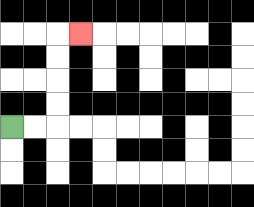{'start': '[0, 5]', 'end': '[3, 1]', 'path_directions': 'R,R,U,U,U,U,R', 'path_coordinates': '[[0, 5], [1, 5], [2, 5], [2, 4], [2, 3], [2, 2], [2, 1], [3, 1]]'}